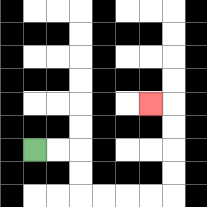{'start': '[1, 6]', 'end': '[6, 4]', 'path_directions': 'R,R,D,D,R,R,R,R,U,U,U,U,L', 'path_coordinates': '[[1, 6], [2, 6], [3, 6], [3, 7], [3, 8], [4, 8], [5, 8], [6, 8], [7, 8], [7, 7], [7, 6], [7, 5], [7, 4], [6, 4]]'}